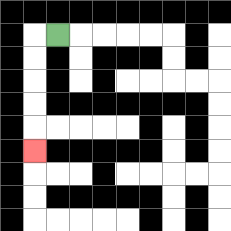{'start': '[2, 1]', 'end': '[1, 6]', 'path_directions': 'L,D,D,D,D,D', 'path_coordinates': '[[2, 1], [1, 1], [1, 2], [1, 3], [1, 4], [1, 5], [1, 6]]'}